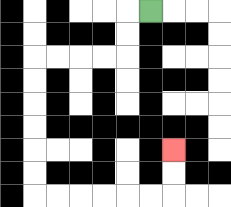{'start': '[6, 0]', 'end': '[7, 6]', 'path_directions': 'L,D,D,L,L,L,L,D,D,D,D,D,D,R,R,R,R,R,R,U,U', 'path_coordinates': '[[6, 0], [5, 0], [5, 1], [5, 2], [4, 2], [3, 2], [2, 2], [1, 2], [1, 3], [1, 4], [1, 5], [1, 6], [1, 7], [1, 8], [2, 8], [3, 8], [4, 8], [5, 8], [6, 8], [7, 8], [7, 7], [7, 6]]'}